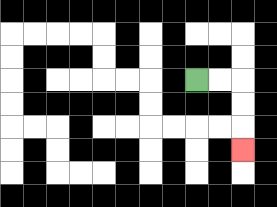{'start': '[8, 3]', 'end': '[10, 6]', 'path_directions': 'R,R,D,D,D', 'path_coordinates': '[[8, 3], [9, 3], [10, 3], [10, 4], [10, 5], [10, 6]]'}